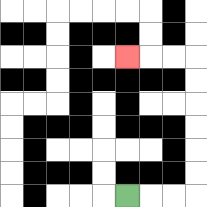{'start': '[5, 8]', 'end': '[5, 2]', 'path_directions': 'R,R,R,U,U,U,U,U,U,L,L,L', 'path_coordinates': '[[5, 8], [6, 8], [7, 8], [8, 8], [8, 7], [8, 6], [8, 5], [8, 4], [8, 3], [8, 2], [7, 2], [6, 2], [5, 2]]'}